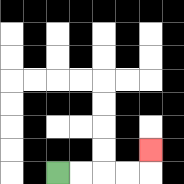{'start': '[2, 7]', 'end': '[6, 6]', 'path_directions': 'R,R,R,R,U', 'path_coordinates': '[[2, 7], [3, 7], [4, 7], [5, 7], [6, 7], [6, 6]]'}